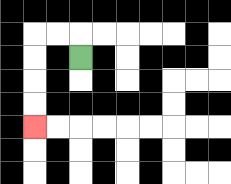{'start': '[3, 2]', 'end': '[1, 5]', 'path_directions': 'U,L,L,D,D,D,D', 'path_coordinates': '[[3, 2], [3, 1], [2, 1], [1, 1], [1, 2], [1, 3], [1, 4], [1, 5]]'}